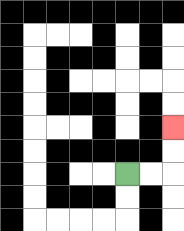{'start': '[5, 7]', 'end': '[7, 5]', 'path_directions': 'R,R,U,U', 'path_coordinates': '[[5, 7], [6, 7], [7, 7], [7, 6], [7, 5]]'}